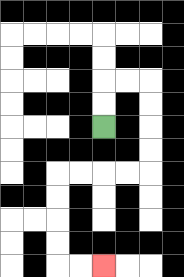{'start': '[4, 5]', 'end': '[4, 11]', 'path_directions': 'U,U,R,R,D,D,D,D,L,L,L,L,D,D,D,D,R,R', 'path_coordinates': '[[4, 5], [4, 4], [4, 3], [5, 3], [6, 3], [6, 4], [6, 5], [6, 6], [6, 7], [5, 7], [4, 7], [3, 7], [2, 7], [2, 8], [2, 9], [2, 10], [2, 11], [3, 11], [4, 11]]'}